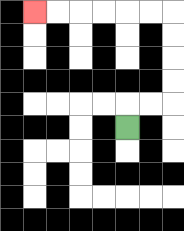{'start': '[5, 5]', 'end': '[1, 0]', 'path_directions': 'U,R,R,U,U,U,U,L,L,L,L,L,L', 'path_coordinates': '[[5, 5], [5, 4], [6, 4], [7, 4], [7, 3], [7, 2], [7, 1], [7, 0], [6, 0], [5, 0], [4, 0], [3, 0], [2, 0], [1, 0]]'}